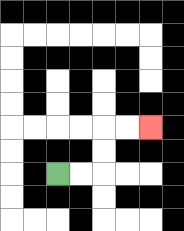{'start': '[2, 7]', 'end': '[6, 5]', 'path_directions': 'R,R,U,U,R,R', 'path_coordinates': '[[2, 7], [3, 7], [4, 7], [4, 6], [4, 5], [5, 5], [6, 5]]'}